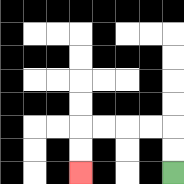{'start': '[7, 7]', 'end': '[3, 7]', 'path_directions': 'U,U,L,L,L,L,D,D', 'path_coordinates': '[[7, 7], [7, 6], [7, 5], [6, 5], [5, 5], [4, 5], [3, 5], [3, 6], [3, 7]]'}